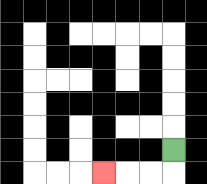{'start': '[7, 6]', 'end': '[4, 7]', 'path_directions': 'D,L,L,L', 'path_coordinates': '[[7, 6], [7, 7], [6, 7], [5, 7], [4, 7]]'}